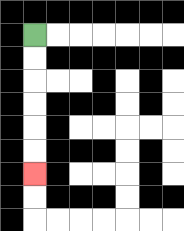{'start': '[1, 1]', 'end': '[1, 7]', 'path_directions': 'D,D,D,D,D,D', 'path_coordinates': '[[1, 1], [1, 2], [1, 3], [1, 4], [1, 5], [1, 6], [1, 7]]'}